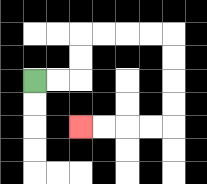{'start': '[1, 3]', 'end': '[3, 5]', 'path_directions': 'R,R,U,U,R,R,R,R,D,D,D,D,L,L,L,L', 'path_coordinates': '[[1, 3], [2, 3], [3, 3], [3, 2], [3, 1], [4, 1], [5, 1], [6, 1], [7, 1], [7, 2], [7, 3], [7, 4], [7, 5], [6, 5], [5, 5], [4, 5], [3, 5]]'}